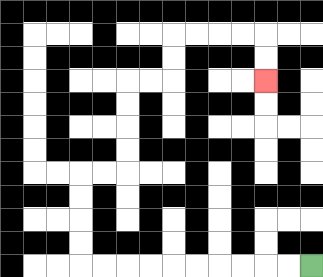{'start': '[13, 11]', 'end': '[11, 3]', 'path_directions': 'L,L,L,L,L,L,L,L,L,L,U,U,U,U,R,R,U,U,U,U,R,R,U,U,R,R,R,R,D,D', 'path_coordinates': '[[13, 11], [12, 11], [11, 11], [10, 11], [9, 11], [8, 11], [7, 11], [6, 11], [5, 11], [4, 11], [3, 11], [3, 10], [3, 9], [3, 8], [3, 7], [4, 7], [5, 7], [5, 6], [5, 5], [5, 4], [5, 3], [6, 3], [7, 3], [7, 2], [7, 1], [8, 1], [9, 1], [10, 1], [11, 1], [11, 2], [11, 3]]'}